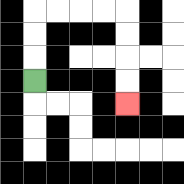{'start': '[1, 3]', 'end': '[5, 4]', 'path_directions': 'U,U,U,R,R,R,R,D,D,D,D', 'path_coordinates': '[[1, 3], [1, 2], [1, 1], [1, 0], [2, 0], [3, 0], [4, 0], [5, 0], [5, 1], [5, 2], [5, 3], [5, 4]]'}